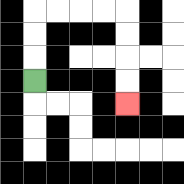{'start': '[1, 3]', 'end': '[5, 4]', 'path_directions': 'U,U,U,R,R,R,R,D,D,D,D', 'path_coordinates': '[[1, 3], [1, 2], [1, 1], [1, 0], [2, 0], [3, 0], [4, 0], [5, 0], [5, 1], [5, 2], [5, 3], [5, 4]]'}